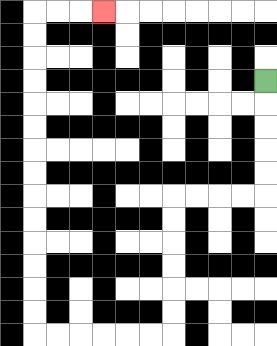{'start': '[11, 3]', 'end': '[4, 0]', 'path_directions': 'D,D,D,D,D,L,L,L,L,D,D,D,D,D,D,L,L,L,L,L,L,U,U,U,U,U,U,U,U,U,U,U,U,U,U,R,R,R', 'path_coordinates': '[[11, 3], [11, 4], [11, 5], [11, 6], [11, 7], [11, 8], [10, 8], [9, 8], [8, 8], [7, 8], [7, 9], [7, 10], [7, 11], [7, 12], [7, 13], [7, 14], [6, 14], [5, 14], [4, 14], [3, 14], [2, 14], [1, 14], [1, 13], [1, 12], [1, 11], [1, 10], [1, 9], [1, 8], [1, 7], [1, 6], [1, 5], [1, 4], [1, 3], [1, 2], [1, 1], [1, 0], [2, 0], [3, 0], [4, 0]]'}